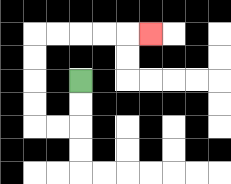{'start': '[3, 3]', 'end': '[6, 1]', 'path_directions': 'D,D,L,L,U,U,U,U,R,R,R,R,R', 'path_coordinates': '[[3, 3], [3, 4], [3, 5], [2, 5], [1, 5], [1, 4], [1, 3], [1, 2], [1, 1], [2, 1], [3, 1], [4, 1], [5, 1], [6, 1]]'}